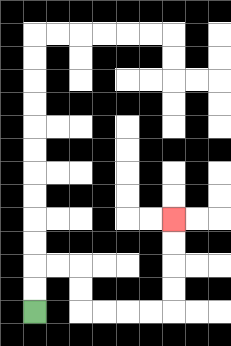{'start': '[1, 13]', 'end': '[7, 9]', 'path_directions': 'U,U,R,R,D,D,R,R,R,R,U,U,U,U', 'path_coordinates': '[[1, 13], [1, 12], [1, 11], [2, 11], [3, 11], [3, 12], [3, 13], [4, 13], [5, 13], [6, 13], [7, 13], [7, 12], [7, 11], [7, 10], [7, 9]]'}